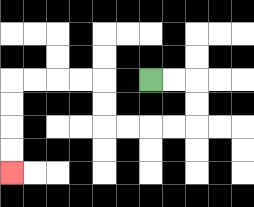{'start': '[6, 3]', 'end': '[0, 7]', 'path_directions': 'R,R,D,D,L,L,L,L,U,U,L,L,L,L,D,D,D,D', 'path_coordinates': '[[6, 3], [7, 3], [8, 3], [8, 4], [8, 5], [7, 5], [6, 5], [5, 5], [4, 5], [4, 4], [4, 3], [3, 3], [2, 3], [1, 3], [0, 3], [0, 4], [0, 5], [0, 6], [0, 7]]'}